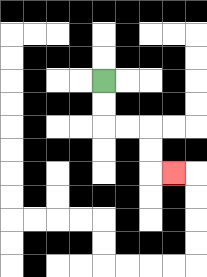{'start': '[4, 3]', 'end': '[7, 7]', 'path_directions': 'D,D,R,R,D,D,R', 'path_coordinates': '[[4, 3], [4, 4], [4, 5], [5, 5], [6, 5], [6, 6], [6, 7], [7, 7]]'}